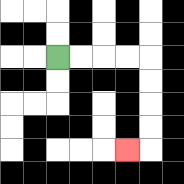{'start': '[2, 2]', 'end': '[5, 6]', 'path_directions': 'R,R,R,R,D,D,D,D,L', 'path_coordinates': '[[2, 2], [3, 2], [4, 2], [5, 2], [6, 2], [6, 3], [6, 4], [6, 5], [6, 6], [5, 6]]'}